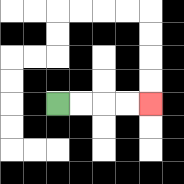{'start': '[2, 4]', 'end': '[6, 4]', 'path_directions': 'R,R,R,R', 'path_coordinates': '[[2, 4], [3, 4], [4, 4], [5, 4], [6, 4]]'}